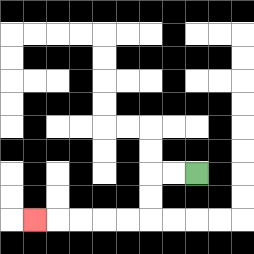{'start': '[8, 7]', 'end': '[1, 9]', 'path_directions': 'L,L,D,D,L,L,L,L,L', 'path_coordinates': '[[8, 7], [7, 7], [6, 7], [6, 8], [6, 9], [5, 9], [4, 9], [3, 9], [2, 9], [1, 9]]'}